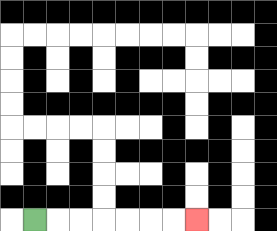{'start': '[1, 9]', 'end': '[8, 9]', 'path_directions': 'R,R,R,R,R,R,R', 'path_coordinates': '[[1, 9], [2, 9], [3, 9], [4, 9], [5, 9], [6, 9], [7, 9], [8, 9]]'}